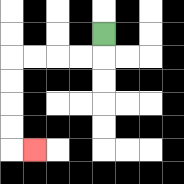{'start': '[4, 1]', 'end': '[1, 6]', 'path_directions': 'D,L,L,L,L,D,D,D,D,R', 'path_coordinates': '[[4, 1], [4, 2], [3, 2], [2, 2], [1, 2], [0, 2], [0, 3], [0, 4], [0, 5], [0, 6], [1, 6]]'}